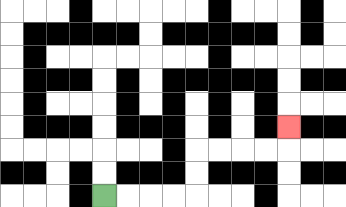{'start': '[4, 8]', 'end': '[12, 5]', 'path_directions': 'R,R,R,R,U,U,R,R,R,R,U', 'path_coordinates': '[[4, 8], [5, 8], [6, 8], [7, 8], [8, 8], [8, 7], [8, 6], [9, 6], [10, 6], [11, 6], [12, 6], [12, 5]]'}